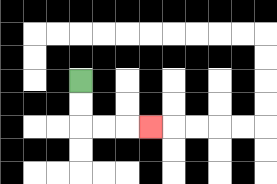{'start': '[3, 3]', 'end': '[6, 5]', 'path_directions': 'D,D,R,R,R', 'path_coordinates': '[[3, 3], [3, 4], [3, 5], [4, 5], [5, 5], [6, 5]]'}